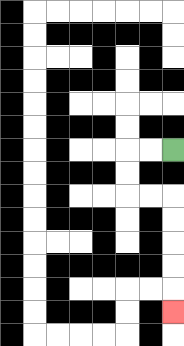{'start': '[7, 6]', 'end': '[7, 13]', 'path_directions': 'L,L,D,D,R,R,D,D,D,D,D', 'path_coordinates': '[[7, 6], [6, 6], [5, 6], [5, 7], [5, 8], [6, 8], [7, 8], [7, 9], [7, 10], [7, 11], [7, 12], [7, 13]]'}